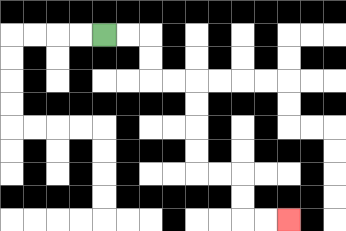{'start': '[4, 1]', 'end': '[12, 9]', 'path_directions': 'R,R,D,D,R,R,D,D,D,D,R,R,D,D,R,R', 'path_coordinates': '[[4, 1], [5, 1], [6, 1], [6, 2], [6, 3], [7, 3], [8, 3], [8, 4], [8, 5], [8, 6], [8, 7], [9, 7], [10, 7], [10, 8], [10, 9], [11, 9], [12, 9]]'}